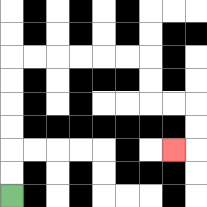{'start': '[0, 8]', 'end': '[7, 6]', 'path_directions': 'U,U,U,U,U,U,R,R,R,R,R,R,D,D,R,R,D,D,L', 'path_coordinates': '[[0, 8], [0, 7], [0, 6], [0, 5], [0, 4], [0, 3], [0, 2], [1, 2], [2, 2], [3, 2], [4, 2], [5, 2], [6, 2], [6, 3], [6, 4], [7, 4], [8, 4], [8, 5], [8, 6], [7, 6]]'}